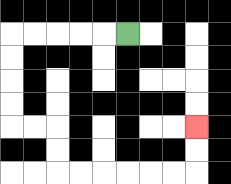{'start': '[5, 1]', 'end': '[8, 5]', 'path_directions': 'L,L,L,L,L,D,D,D,D,R,R,D,D,R,R,R,R,R,R,U,U', 'path_coordinates': '[[5, 1], [4, 1], [3, 1], [2, 1], [1, 1], [0, 1], [0, 2], [0, 3], [0, 4], [0, 5], [1, 5], [2, 5], [2, 6], [2, 7], [3, 7], [4, 7], [5, 7], [6, 7], [7, 7], [8, 7], [8, 6], [8, 5]]'}